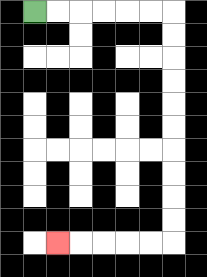{'start': '[1, 0]', 'end': '[2, 10]', 'path_directions': 'R,R,R,R,R,R,D,D,D,D,D,D,D,D,D,D,L,L,L,L,L', 'path_coordinates': '[[1, 0], [2, 0], [3, 0], [4, 0], [5, 0], [6, 0], [7, 0], [7, 1], [7, 2], [7, 3], [7, 4], [7, 5], [7, 6], [7, 7], [7, 8], [7, 9], [7, 10], [6, 10], [5, 10], [4, 10], [3, 10], [2, 10]]'}